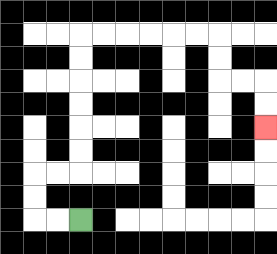{'start': '[3, 9]', 'end': '[11, 5]', 'path_directions': 'L,L,U,U,R,R,U,U,U,U,U,U,R,R,R,R,R,R,D,D,R,R,D,D', 'path_coordinates': '[[3, 9], [2, 9], [1, 9], [1, 8], [1, 7], [2, 7], [3, 7], [3, 6], [3, 5], [3, 4], [3, 3], [3, 2], [3, 1], [4, 1], [5, 1], [6, 1], [7, 1], [8, 1], [9, 1], [9, 2], [9, 3], [10, 3], [11, 3], [11, 4], [11, 5]]'}